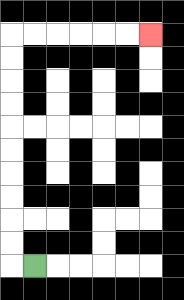{'start': '[1, 11]', 'end': '[6, 1]', 'path_directions': 'L,U,U,U,U,U,U,U,U,U,U,R,R,R,R,R,R', 'path_coordinates': '[[1, 11], [0, 11], [0, 10], [0, 9], [0, 8], [0, 7], [0, 6], [0, 5], [0, 4], [0, 3], [0, 2], [0, 1], [1, 1], [2, 1], [3, 1], [4, 1], [5, 1], [6, 1]]'}